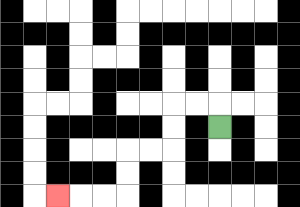{'start': '[9, 5]', 'end': '[2, 8]', 'path_directions': 'U,L,L,D,D,L,L,D,D,L,L,L', 'path_coordinates': '[[9, 5], [9, 4], [8, 4], [7, 4], [7, 5], [7, 6], [6, 6], [5, 6], [5, 7], [5, 8], [4, 8], [3, 8], [2, 8]]'}